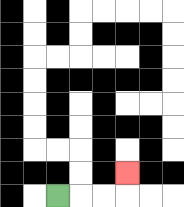{'start': '[2, 8]', 'end': '[5, 7]', 'path_directions': 'R,R,R,U', 'path_coordinates': '[[2, 8], [3, 8], [4, 8], [5, 8], [5, 7]]'}